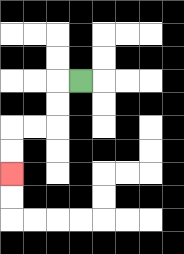{'start': '[3, 3]', 'end': '[0, 7]', 'path_directions': 'L,D,D,L,L,D,D', 'path_coordinates': '[[3, 3], [2, 3], [2, 4], [2, 5], [1, 5], [0, 5], [0, 6], [0, 7]]'}